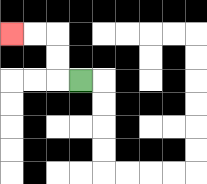{'start': '[3, 3]', 'end': '[0, 1]', 'path_directions': 'L,U,U,L,L', 'path_coordinates': '[[3, 3], [2, 3], [2, 2], [2, 1], [1, 1], [0, 1]]'}